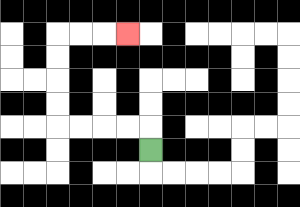{'start': '[6, 6]', 'end': '[5, 1]', 'path_directions': 'U,L,L,L,L,U,U,U,U,R,R,R', 'path_coordinates': '[[6, 6], [6, 5], [5, 5], [4, 5], [3, 5], [2, 5], [2, 4], [2, 3], [2, 2], [2, 1], [3, 1], [4, 1], [5, 1]]'}